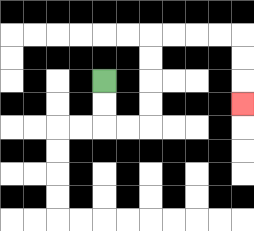{'start': '[4, 3]', 'end': '[10, 4]', 'path_directions': 'D,D,R,R,U,U,U,U,R,R,R,R,D,D,D', 'path_coordinates': '[[4, 3], [4, 4], [4, 5], [5, 5], [6, 5], [6, 4], [6, 3], [6, 2], [6, 1], [7, 1], [8, 1], [9, 1], [10, 1], [10, 2], [10, 3], [10, 4]]'}